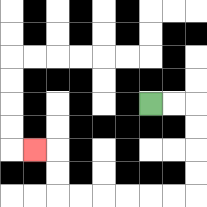{'start': '[6, 4]', 'end': '[1, 6]', 'path_directions': 'R,R,D,D,D,D,L,L,L,L,L,L,U,U,L', 'path_coordinates': '[[6, 4], [7, 4], [8, 4], [8, 5], [8, 6], [8, 7], [8, 8], [7, 8], [6, 8], [5, 8], [4, 8], [3, 8], [2, 8], [2, 7], [2, 6], [1, 6]]'}